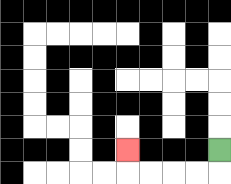{'start': '[9, 6]', 'end': '[5, 6]', 'path_directions': 'D,L,L,L,L,U', 'path_coordinates': '[[9, 6], [9, 7], [8, 7], [7, 7], [6, 7], [5, 7], [5, 6]]'}